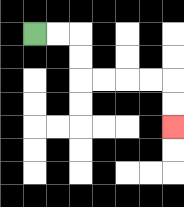{'start': '[1, 1]', 'end': '[7, 5]', 'path_directions': 'R,R,D,D,R,R,R,R,D,D', 'path_coordinates': '[[1, 1], [2, 1], [3, 1], [3, 2], [3, 3], [4, 3], [5, 3], [6, 3], [7, 3], [7, 4], [7, 5]]'}